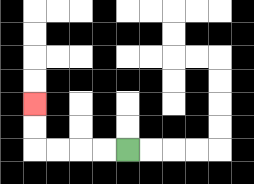{'start': '[5, 6]', 'end': '[1, 4]', 'path_directions': 'L,L,L,L,U,U', 'path_coordinates': '[[5, 6], [4, 6], [3, 6], [2, 6], [1, 6], [1, 5], [1, 4]]'}